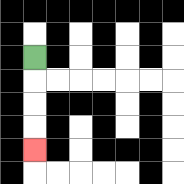{'start': '[1, 2]', 'end': '[1, 6]', 'path_directions': 'D,D,D,D', 'path_coordinates': '[[1, 2], [1, 3], [1, 4], [1, 5], [1, 6]]'}